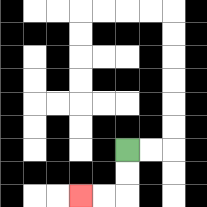{'start': '[5, 6]', 'end': '[3, 8]', 'path_directions': 'D,D,L,L', 'path_coordinates': '[[5, 6], [5, 7], [5, 8], [4, 8], [3, 8]]'}